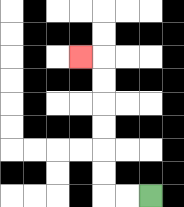{'start': '[6, 8]', 'end': '[3, 2]', 'path_directions': 'L,L,U,U,U,U,U,U,L', 'path_coordinates': '[[6, 8], [5, 8], [4, 8], [4, 7], [4, 6], [4, 5], [4, 4], [4, 3], [4, 2], [3, 2]]'}